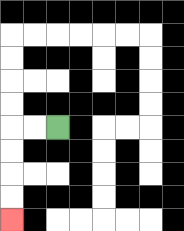{'start': '[2, 5]', 'end': '[0, 9]', 'path_directions': 'L,L,D,D,D,D', 'path_coordinates': '[[2, 5], [1, 5], [0, 5], [0, 6], [0, 7], [0, 8], [0, 9]]'}